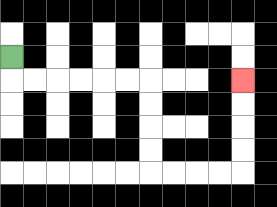{'start': '[0, 2]', 'end': '[10, 3]', 'path_directions': 'D,R,R,R,R,R,R,D,D,D,D,R,R,R,R,U,U,U,U', 'path_coordinates': '[[0, 2], [0, 3], [1, 3], [2, 3], [3, 3], [4, 3], [5, 3], [6, 3], [6, 4], [6, 5], [6, 6], [6, 7], [7, 7], [8, 7], [9, 7], [10, 7], [10, 6], [10, 5], [10, 4], [10, 3]]'}